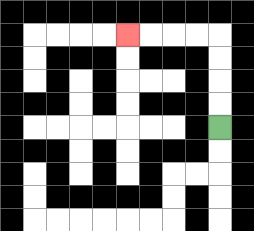{'start': '[9, 5]', 'end': '[5, 1]', 'path_directions': 'U,U,U,U,L,L,L,L', 'path_coordinates': '[[9, 5], [9, 4], [9, 3], [9, 2], [9, 1], [8, 1], [7, 1], [6, 1], [5, 1]]'}